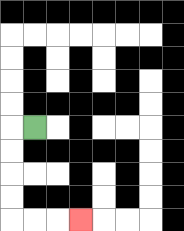{'start': '[1, 5]', 'end': '[3, 9]', 'path_directions': 'L,D,D,D,D,R,R,R', 'path_coordinates': '[[1, 5], [0, 5], [0, 6], [0, 7], [0, 8], [0, 9], [1, 9], [2, 9], [3, 9]]'}